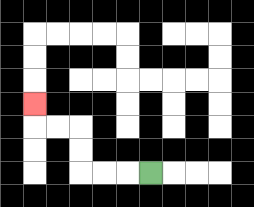{'start': '[6, 7]', 'end': '[1, 4]', 'path_directions': 'L,L,L,U,U,L,L,U', 'path_coordinates': '[[6, 7], [5, 7], [4, 7], [3, 7], [3, 6], [3, 5], [2, 5], [1, 5], [1, 4]]'}